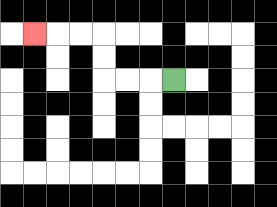{'start': '[7, 3]', 'end': '[1, 1]', 'path_directions': 'L,L,L,U,U,L,L,L', 'path_coordinates': '[[7, 3], [6, 3], [5, 3], [4, 3], [4, 2], [4, 1], [3, 1], [2, 1], [1, 1]]'}